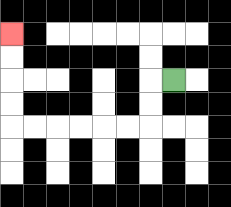{'start': '[7, 3]', 'end': '[0, 1]', 'path_directions': 'L,D,D,L,L,L,L,L,L,U,U,U,U', 'path_coordinates': '[[7, 3], [6, 3], [6, 4], [6, 5], [5, 5], [4, 5], [3, 5], [2, 5], [1, 5], [0, 5], [0, 4], [0, 3], [0, 2], [0, 1]]'}